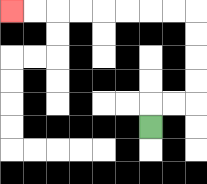{'start': '[6, 5]', 'end': '[0, 0]', 'path_directions': 'U,R,R,U,U,U,U,L,L,L,L,L,L,L,L', 'path_coordinates': '[[6, 5], [6, 4], [7, 4], [8, 4], [8, 3], [8, 2], [8, 1], [8, 0], [7, 0], [6, 0], [5, 0], [4, 0], [3, 0], [2, 0], [1, 0], [0, 0]]'}